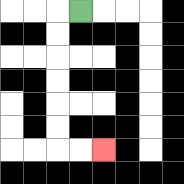{'start': '[3, 0]', 'end': '[4, 6]', 'path_directions': 'L,D,D,D,D,D,D,R,R', 'path_coordinates': '[[3, 0], [2, 0], [2, 1], [2, 2], [2, 3], [2, 4], [2, 5], [2, 6], [3, 6], [4, 6]]'}